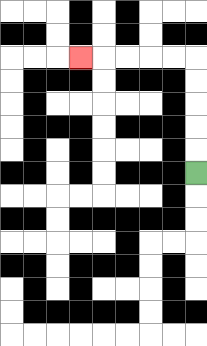{'start': '[8, 7]', 'end': '[3, 2]', 'path_directions': 'U,U,U,U,U,L,L,L,L,L', 'path_coordinates': '[[8, 7], [8, 6], [8, 5], [8, 4], [8, 3], [8, 2], [7, 2], [6, 2], [5, 2], [4, 2], [3, 2]]'}